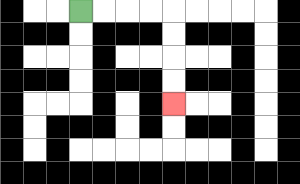{'start': '[3, 0]', 'end': '[7, 4]', 'path_directions': 'R,R,R,R,D,D,D,D', 'path_coordinates': '[[3, 0], [4, 0], [5, 0], [6, 0], [7, 0], [7, 1], [7, 2], [7, 3], [7, 4]]'}